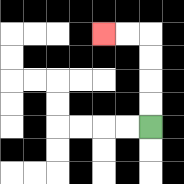{'start': '[6, 5]', 'end': '[4, 1]', 'path_directions': 'U,U,U,U,L,L', 'path_coordinates': '[[6, 5], [6, 4], [6, 3], [6, 2], [6, 1], [5, 1], [4, 1]]'}